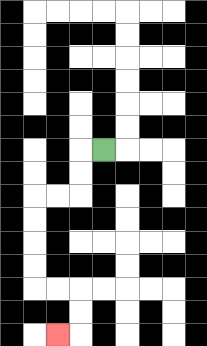{'start': '[4, 6]', 'end': '[2, 14]', 'path_directions': 'L,D,D,L,L,D,D,D,D,R,R,D,D,L', 'path_coordinates': '[[4, 6], [3, 6], [3, 7], [3, 8], [2, 8], [1, 8], [1, 9], [1, 10], [1, 11], [1, 12], [2, 12], [3, 12], [3, 13], [3, 14], [2, 14]]'}